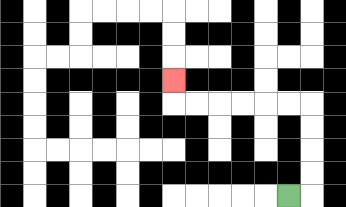{'start': '[12, 8]', 'end': '[7, 3]', 'path_directions': 'R,U,U,U,U,L,L,L,L,L,L,U', 'path_coordinates': '[[12, 8], [13, 8], [13, 7], [13, 6], [13, 5], [13, 4], [12, 4], [11, 4], [10, 4], [9, 4], [8, 4], [7, 4], [7, 3]]'}